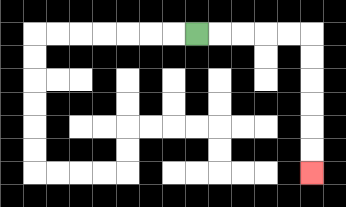{'start': '[8, 1]', 'end': '[13, 7]', 'path_directions': 'R,R,R,R,R,D,D,D,D,D,D', 'path_coordinates': '[[8, 1], [9, 1], [10, 1], [11, 1], [12, 1], [13, 1], [13, 2], [13, 3], [13, 4], [13, 5], [13, 6], [13, 7]]'}